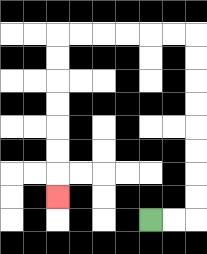{'start': '[6, 9]', 'end': '[2, 8]', 'path_directions': 'R,R,U,U,U,U,U,U,U,U,L,L,L,L,L,L,D,D,D,D,D,D,D', 'path_coordinates': '[[6, 9], [7, 9], [8, 9], [8, 8], [8, 7], [8, 6], [8, 5], [8, 4], [8, 3], [8, 2], [8, 1], [7, 1], [6, 1], [5, 1], [4, 1], [3, 1], [2, 1], [2, 2], [2, 3], [2, 4], [2, 5], [2, 6], [2, 7], [2, 8]]'}